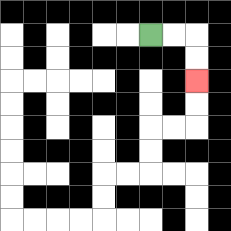{'start': '[6, 1]', 'end': '[8, 3]', 'path_directions': 'R,R,D,D', 'path_coordinates': '[[6, 1], [7, 1], [8, 1], [8, 2], [8, 3]]'}